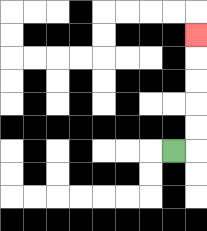{'start': '[7, 6]', 'end': '[8, 1]', 'path_directions': 'R,U,U,U,U,U', 'path_coordinates': '[[7, 6], [8, 6], [8, 5], [8, 4], [8, 3], [8, 2], [8, 1]]'}